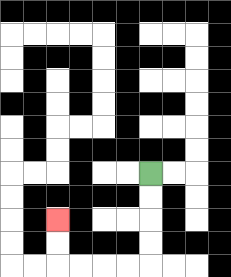{'start': '[6, 7]', 'end': '[2, 9]', 'path_directions': 'D,D,D,D,L,L,L,L,U,U', 'path_coordinates': '[[6, 7], [6, 8], [6, 9], [6, 10], [6, 11], [5, 11], [4, 11], [3, 11], [2, 11], [2, 10], [2, 9]]'}